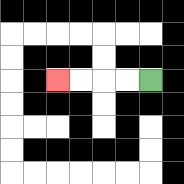{'start': '[6, 3]', 'end': '[2, 3]', 'path_directions': 'L,L,L,L', 'path_coordinates': '[[6, 3], [5, 3], [4, 3], [3, 3], [2, 3]]'}